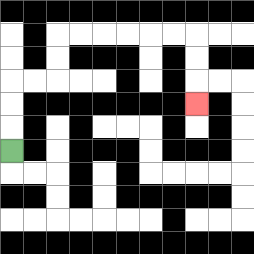{'start': '[0, 6]', 'end': '[8, 4]', 'path_directions': 'U,U,U,R,R,U,U,R,R,R,R,R,R,D,D,D', 'path_coordinates': '[[0, 6], [0, 5], [0, 4], [0, 3], [1, 3], [2, 3], [2, 2], [2, 1], [3, 1], [4, 1], [5, 1], [6, 1], [7, 1], [8, 1], [8, 2], [8, 3], [8, 4]]'}